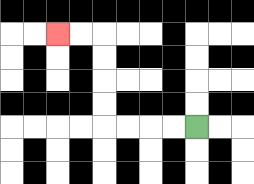{'start': '[8, 5]', 'end': '[2, 1]', 'path_directions': 'L,L,L,L,U,U,U,U,L,L', 'path_coordinates': '[[8, 5], [7, 5], [6, 5], [5, 5], [4, 5], [4, 4], [4, 3], [4, 2], [4, 1], [3, 1], [2, 1]]'}